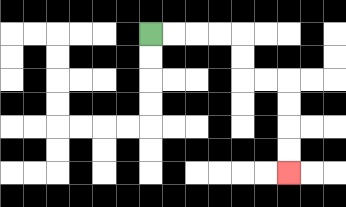{'start': '[6, 1]', 'end': '[12, 7]', 'path_directions': 'R,R,R,R,D,D,R,R,D,D,D,D', 'path_coordinates': '[[6, 1], [7, 1], [8, 1], [9, 1], [10, 1], [10, 2], [10, 3], [11, 3], [12, 3], [12, 4], [12, 5], [12, 6], [12, 7]]'}